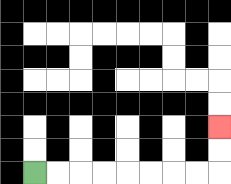{'start': '[1, 7]', 'end': '[9, 5]', 'path_directions': 'R,R,R,R,R,R,R,R,U,U', 'path_coordinates': '[[1, 7], [2, 7], [3, 7], [4, 7], [5, 7], [6, 7], [7, 7], [8, 7], [9, 7], [9, 6], [9, 5]]'}